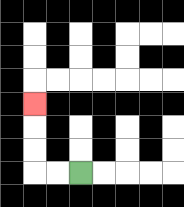{'start': '[3, 7]', 'end': '[1, 4]', 'path_directions': 'L,L,U,U,U', 'path_coordinates': '[[3, 7], [2, 7], [1, 7], [1, 6], [1, 5], [1, 4]]'}